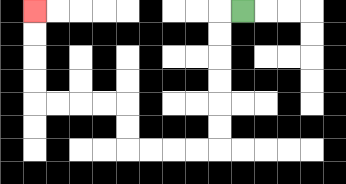{'start': '[10, 0]', 'end': '[1, 0]', 'path_directions': 'L,D,D,D,D,D,D,L,L,L,L,U,U,L,L,L,L,U,U,U,U', 'path_coordinates': '[[10, 0], [9, 0], [9, 1], [9, 2], [9, 3], [9, 4], [9, 5], [9, 6], [8, 6], [7, 6], [6, 6], [5, 6], [5, 5], [5, 4], [4, 4], [3, 4], [2, 4], [1, 4], [1, 3], [1, 2], [1, 1], [1, 0]]'}